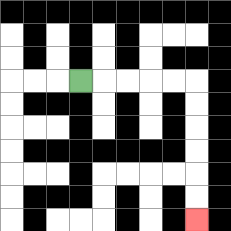{'start': '[3, 3]', 'end': '[8, 9]', 'path_directions': 'R,R,R,R,R,D,D,D,D,D,D', 'path_coordinates': '[[3, 3], [4, 3], [5, 3], [6, 3], [7, 3], [8, 3], [8, 4], [8, 5], [8, 6], [8, 7], [8, 8], [8, 9]]'}